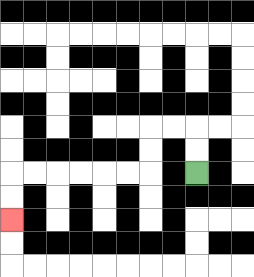{'start': '[8, 7]', 'end': '[0, 9]', 'path_directions': 'U,U,L,L,D,D,L,L,L,L,L,L,D,D', 'path_coordinates': '[[8, 7], [8, 6], [8, 5], [7, 5], [6, 5], [6, 6], [6, 7], [5, 7], [4, 7], [3, 7], [2, 7], [1, 7], [0, 7], [0, 8], [0, 9]]'}